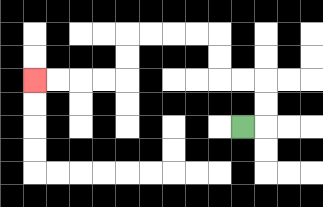{'start': '[10, 5]', 'end': '[1, 3]', 'path_directions': 'R,U,U,L,L,U,U,L,L,L,L,D,D,L,L,L,L', 'path_coordinates': '[[10, 5], [11, 5], [11, 4], [11, 3], [10, 3], [9, 3], [9, 2], [9, 1], [8, 1], [7, 1], [6, 1], [5, 1], [5, 2], [5, 3], [4, 3], [3, 3], [2, 3], [1, 3]]'}